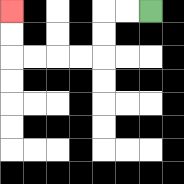{'start': '[6, 0]', 'end': '[0, 0]', 'path_directions': 'L,L,D,D,L,L,L,L,U,U', 'path_coordinates': '[[6, 0], [5, 0], [4, 0], [4, 1], [4, 2], [3, 2], [2, 2], [1, 2], [0, 2], [0, 1], [0, 0]]'}